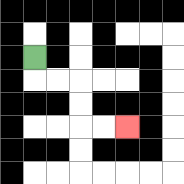{'start': '[1, 2]', 'end': '[5, 5]', 'path_directions': 'D,R,R,D,D,R,R', 'path_coordinates': '[[1, 2], [1, 3], [2, 3], [3, 3], [3, 4], [3, 5], [4, 5], [5, 5]]'}